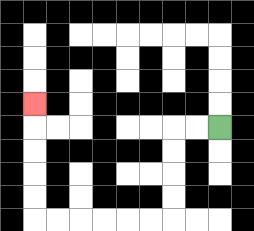{'start': '[9, 5]', 'end': '[1, 4]', 'path_directions': 'L,L,D,D,D,D,L,L,L,L,L,L,U,U,U,U,U', 'path_coordinates': '[[9, 5], [8, 5], [7, 5], [7, 6], [7, 7], [7, 8], [7, 9], [6, 9], [5, 9], [4, 9], [3, 9], [2, 9], [1, 9], [1, 8], [1, 7], [1, 6], [1, 5], [1, 4]]'}